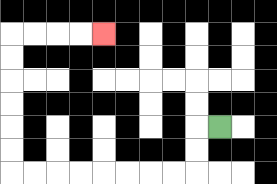{'start': '[9, 5]', 'end': '[4, 1]', 'path_directions': 'L,D,D,L,L,L,L,L,L,L,L,U,U,U,U,U,U,R,R,R,R', 'path_coordinates': '[[9, 5], [8, 5], [8, 6], [8, 7], [7, 7], [6, 7], [5, 7], [4, 7], [3, 7], [2, 7], [1, 7], [0, 7], [0, 6], [0, 5], [0, 4], [0, 3], [0, 2], [0, 1], [1, 1], [2, 1], [3, 1], [4, 1]]'}